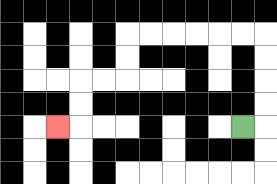{'start': '[10, 5]', 'end': '[2, 5]', 'path_directions': 'R,U,U,U,U,L,L,L,L,L,L,D,D,L,L,D,D,L', 'path_coordinates': '[[10, 5], [11, 5], [11, 4], [11, 3], [11, 2], [11, 1], [10, 1], [9, 1], [8, 1], [7, 1], [6, 1], [5, 1], [5, 2], [5, 3], [4, 3], [3, 3], [3, 4], [3, 5], [2, 5]]'}